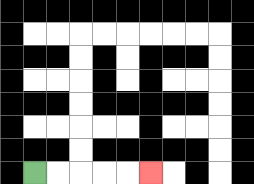{'start': '[1, 7]', 'end': '[6, 7]', 'path_directions': 'R,R,R,R,R', 'path_coordinates': '[[1, 7], [2, 7], [3, 7], [4, 7], [5, 7], [6, 7]]'}